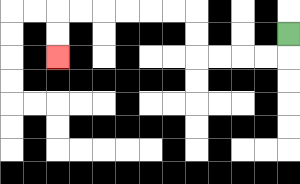{'start': '[12, 1]', 'end': '[2, 2]', 'path_directions': 'D,L,L,L,L,U,U,L,L,L,L,L,L,D,D', 'path_coordinates': '[[12, 1], [12, 2], [11, 2], [10, 2], [9, 2], [8, 2], [8, 1], [8, 0], [7, 0], [6, 0], [5, 0], [4, 0], [3, 0], [2, 0], [2, 1], [2, 2]]'}